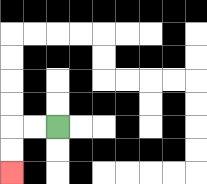{'start': '[2, 5]', 'end': '[0, 7]', 'path_directions': 'L,L,D,D', 'path_coordinates': '[[2, 5], [1, 5], [0, 5], [0, 6], [0, 7]]'}